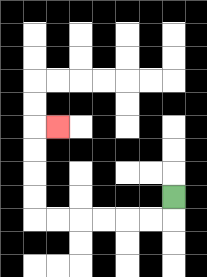{'start': '[7, 8]', 'end': '[2, 5]', 'path_directions': 'D,L,L,L,L,L,L,U,U,U,U,R', 'path_coordinates': '[[7, 8], [7, 9], [6, 9], [5, 9], [4, 9], [3, 9], [2, 9], [1, 9], [1, 8], [1, 7], [1, 6], [1, 5], [2, 5]]'}